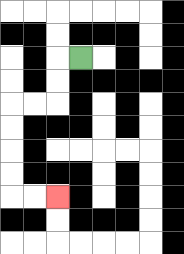{'start': '[3, 2]', 'end': '[2, 8]', 'path_directions': 'L,D,D,L,L,D,D,D,D,R,R', 'path_coordinates': '[[3, 2], [2, 2], [2, 3], [2, 4], [1, 4], [0, 4], [0, 5], [0, 6], [0, 7], [0, 8], [1, 8], [2, 8]]'}